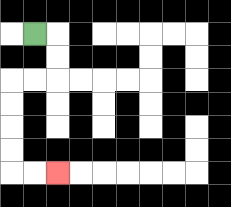{'start': '[1, 1]', 'end': '[2, 7]', 'path_directions': 'R,D,D,L,L,D,D,D,D,R,R', 'path_coordinates': '[[1, 1], [2, 1], [2, 2], [2, 3], [1, 3], [0, 3], [0, 4], [0, 5], [0, 6], [0, 7], [1, 7], [2, 7]]'}